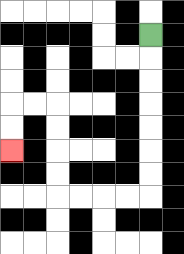{'start': '[6, 1]', 'end': '[0, 6]', 'path_directions': 'D,D,D,D,D,D,D,L,L,L,L,U,U,U,U,L,L,D,D', 'path_coordinates': '[[6, 1], [6, 2], [6, 3], [6, 4], [6, 5], [6, 6], [6, 7], [6, 8], [5, 8], [4, 8], [3, 8], [2, 8], [2, 7], [2, 6], [2, 5], [2, 4], [1, 4], [0, 4], [0, 5], [0, 6]]'}